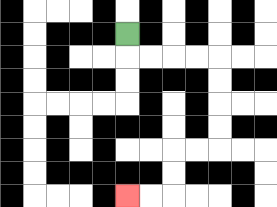{'start': '[5, 1]', 'end': '[5, 8]', 'path_directions': 'D,R,R,R,R,D,D,D,D,L,L,D,D,L,L', 'path_coordinates': '[[5, 1], [5, 2], [6, 2], [7, 2], [8, 2], [9, 2], [9, 3], [9, 4], [9, 5], [9, 6], [8, 6], [7, 6], [7, 7], [7, 8], [6, 8], [5, 8]]'}